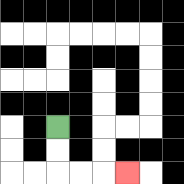{'start': '[2, 5]', 'end': '[5, 7]', 'path_directions': 'D,D,R,R,R', 'path_coordinates': '[[2, 5], [2, 6], [2, 7], [3, 7], [4, 7], [5, 7]]'}